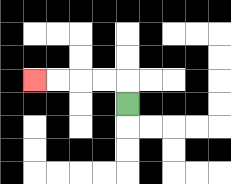{'start': '[5, 4]', 'end': '[1, 3]', 'path_directions': 'U,L,L,L,L', 'path_coordinates': '[[5, 4], [5, 3], [4, 3], [3, 3], [2, 3], [1, 3]]'}